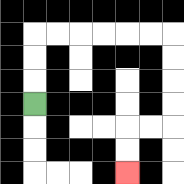{'start': '[1, 4]', 'end': '[5, 7]', 'path_directions': 'U,U,U,R,R,R,R,R,R,D,D,D,D,L,L,D,D', 'path_coordinates': '[[1, 4], [1, 3], [1, 2], [1, 1], [2, 1], [3, 1], [4, 1], [5, 1], [6, 1], [7, 1], [7, 2], [7, 3], [7, 4], [7, 5], [6, 5], [5, 5], [5, 6], [5, 7]]'}